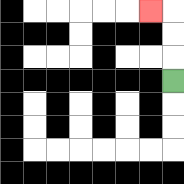{'start': '[7, 3]', 'end': '[6, 0]', 'path_directions': 'U,U,U,L', 'path_coordinates': '[[7, 3], [7, 2], [7, 1], [7, 0], [6, 0]]'}